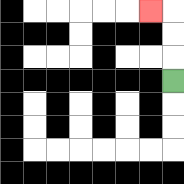{'start': '[7, 3]', 'end': '[6, 0]', 'path_directions': 'U,U,U,L', 'path_coordinates': '[[7, 3], [7, 2], [7, 1], [7, 0], [6, 0]]'}